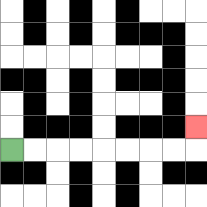{'start': '[0, 6]', 'end': '[8, 5]', 'path_directions': 'R,R,R,R,R,R,R,R,U', 'path_coordinates': '[[0, 6], [1, 6], [2, 6], [3, 6], [4, 6], [5, 6], [6, 6], [7, 6], [8, 6], [8, 5]]'}